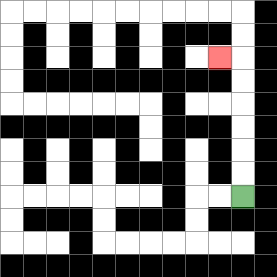{'start': '[10, 8]', 'end': '[9, 2]', 'path_directions': 'U,U,U,U,U,U,L', 'path_coordinates': '[[10, 8], [10, 7], [10, 6], [10, 5], [10, 4], [10, 3], [10, 2], [9, 2]]'}